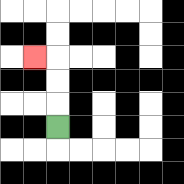{'start': '[2, 5]', 'end': '[1, 2]', 'path_directions': 'U,U,U,L', 'path_coordinates': '[[2, 5], [2, 4], [2, 3], [2, 2], [1, 2]]'}